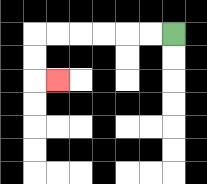{'start': '[7, 1]', 'end': '[2, 3]', 'path_directions': 'L,L,L,L,L,L,D,D,R', 'path_coordinates': '[[7, 1], [6, 1], [5, 1], [4, 1], [3, 1], [2, 1], [1, 1], [1, 2], [1, 3], [2, 3]]'}